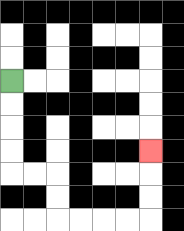{'start': '[0, 3]', 'end': '[6, 6]', 'path_directions': 'D,D,D,D,R,R,D,D,R,R,R,R,U,U,U', 'path_coordinates': '[[0, 3], [0, 4], [0, 5], [0, 6], [0, 7], [1, 7], [2, 7], [2, 8], [2, 9], [3, 9], [4, 9], [5, 9], [6, 9], [6, 8], [6, 7], [6, 6]]'}